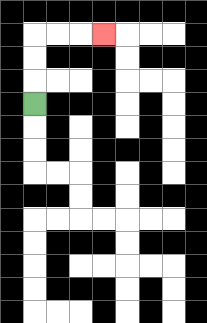{'start': '[1, 4]', 'end': '[4, 1]', 'path_directions': 'U,U,U,R,R,R', 'path_coordinates': '[[1, 4], [1, 3], [1, 2], [1, 1], [2, 1], [3, 1], [4, 1]]'}